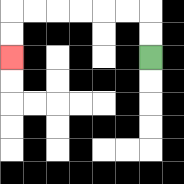{'start': '[6, 2]', 'end': '[0, 2]', 'path_directions': 'U,U,L,L,L,L,L,L,D,D', 'path_coordinates': '[[6, 2], [6, 1], [6, 0], [5, 0], [4, 0], [3, 0], [2, 0], [1, 0], [0, 0], [0, 1], [0, 2]]'}